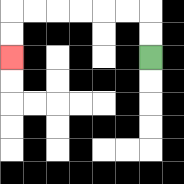{'start': '[6, 2]', 'end': '[0, 2]', 'path_directions': 'U,U,L,L,L,L,L,L,D,D', 'path_coordinates': '[[6, 2], [6, 1], [6, 0], [5, 0], [4, 0], [3, 0], [2, 0], [1, 0], [0, 0], [0, 1], [0, 2]]'}